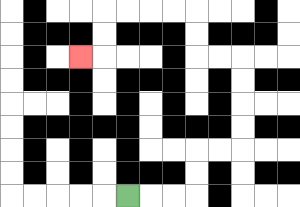{'start': '[5, 8]', 'end': '[3, 2]', 'path_directions': 'R,R,R,U,U,R,R,U,U,U,U,L,L,U,U,L,L,L,L,D,D,L', 'path_coordinates': '[[5, 8], [6, 8], [7, 8], [8, 8], [8, 7], [8, 6], [9, 6], [10, 6], [10, 5], [10, 4], [10, 3], [10, 2], [9, 2], [8, 2], [8, 1], [8, 0], [7, 0], [6, 0], [5, 0], [4, 0], [4, 1], [4, 2], [3, 2]]'}